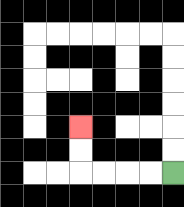{'start': '[7, 7]', 'end': '[3, 5]', 'path_directions': 'L,L,L,L,U,U', 'path_coordinates': '[[7, 7], [6, 7], [5, 7], [4, 7], [3, 7], [3, 6], [3, 5]]'}